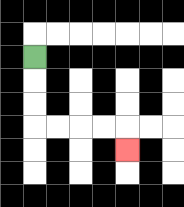{'start': '[1, 2]', 'end': '[5, 6]', 'path_directions': 'D,D,D,R,R,R,R,D', 'path_coordinates': '[[1, 2], [1, 3], [1, 4], [1, 5], [2, 5], [3, 5], [4, 5], [5, 5], [5, 6]]'}